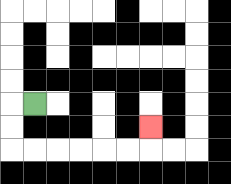{'start': '[1, 4]', 'end': '[6, 5]', 'path_directions': 'L,D,D,R,R,R,R,R,R,U', 'path_coordinates': '[[1, 4], [0, 4], [0, 5], [0, 6], [1, 6], [2, 6], [3, 6], [4, 6], [5, 6], [6, 6], [6, 5]]'}